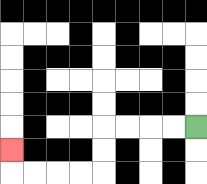{'start': '[8, 5]', 'end': '[0, 6]', 'path_directions': 'L,L,L,L,D,D,L,L,L,L,U', 'path_coordinates': '[[8, 5], [7, 5], [6, 5], [5, 5], [4, 5], [4, 6], [4, 7], [3, 7], [2, 7], [1, 7], [0, 7], [0, 6]]'}